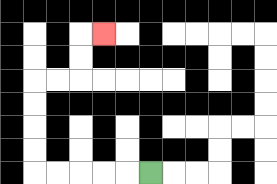{'start': '[6, 7]', 'end': '[4, 1]', 'path_directions': 'L,L,L,L,L,U,U,U,U,R,R,U,U,R', 'path_coordinates': '[[6, 7], [5, 7], [4, 7], [3, 7], [2, 7], [1, 7], [1, 6], [1, 5], [1, 4], [1, 3], [2, 3], [3, 3], [3, 2], [3, 1], [4, 1]]'}